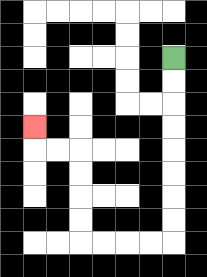{'start': '[7, 2]', 'end': '[1, 5]', 'path_directions': 'D,D,D,D,D,D,D,D,L,L,L,L,U,U,U,U,L,L,U', 'path_coordinates': '[[7, 2], [7, 3], [7, 4], [7, 5], [7, 6], [7, 7], [7, 8], [7, 9], [7, 10], [6, 10], [5, 10], [4, 10], [3, 10], [3, 9], [3, 8], [3, 7], [3, 6], [2, 6], [1, 6], [1, 5]]'}